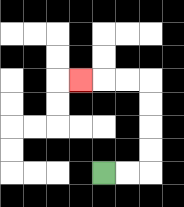{'start': '[4, 7]', 'end': '[3, 3]', 'path_directions': 'R,R,U,U,U,U,L,L,L', 'path_coordinates': '[[4, 7], [5, 7], [6, 7], [6, 6], [6, 5], [6, 4], [6, 3], [5, 3], [4, 3], [3, 3]]'}